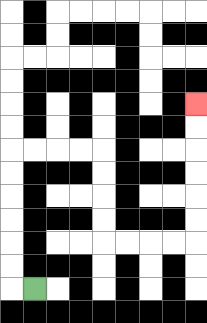{'start': '[1, 12]', 'end': '[8, 4]', 'path_directions': 'L,U,U,U,U,U,U,R,R,R,R,D,D,D,D,R,R,R,R,U,U,U,U,U,U', 'path_coordinates': '[[1, 12], [0, 12], [0, 11], [0, 10], [0, 9], [0, 8], [0, 7], [0, 6], [1, 6], [2, 6], [3, 6], [4, 6], [4, 7], [4, 8], [4, 9], [4, 10], [5, 10], [6, 10], [7, 10], [8, 10], [8, 9], [8, 8], [8, 7], [8, 6], [8, 5], [8, 4]]'}